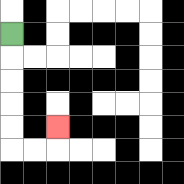{'start': '[0, 1]', 'end': '[2, 5]', 'path_directions': 'D,D,D,D,D,R,R,U', 'path_coordinates': '[[0, 1], [0, 2], [0, 3], [0, 4], [0, 5], [0, 6], [1, 6], [2, 6], [2, 5]]'}